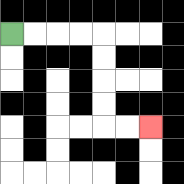{'start': '[0, 1]', 'end': '[6, 5]', 'path_directions': 'R,R,R,R,D,D,D,D,R,R', 'path_coordinates': '[[0, 1], [1, 1], [2, 1], [3, 1], [4, 1], [4, 2], [4, 3], [4, 4], [4, 5], [5, 5], [6, 5]]'}